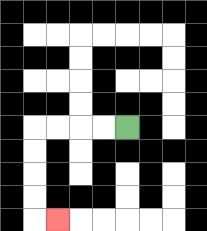{'start': '[5, 5]', 'end': '[2, 9]', 'path_directions': 'L,L,L,L,D,D,D,D,R', 'path_coordinates': '[[5, 5], [4, 5], [3, 5], [2, 5], [1, 5], [1, 6], [1, 7], [1, 8], [1, 9], [2, 9]]'}